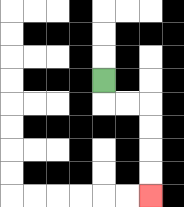{'start': '[4, 3]', 'end': '[6, 8]', 'path_directions': 'D,R,R,D,D,D,D', 'path_coordinates': '[[4, 3], [4, 4], [5, 4], [6, 4], [6, 5], [6, 6], [6, 7], [6, 8]]'}